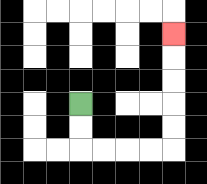{'start': '[3, 4]', 'end': '[7, 1]', 'path_directions': 'D,D,R,R,R,R,U,U,U,U,U', 'path_coordinates': '[[3, 4], [3, 5], [3, 6], [4, 6], [5, 6], [6, 6], [7, 6], [7, 5], [7, 4], [7, 3], [7, 2], [7, 1]]'}